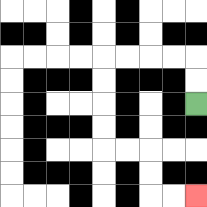{'start': '[8, 4]', 'end': '[8, 8]', 'path_directions': 'U,U,L,L,L,L,D,D,D,D,R,R,D,D,R,R', 'path_coordinates': '[[8, 4], [8, 3], [8, 2], [7, 2], [6, 2], [5, 2], [4, 2], [4, 3], [4, 4], [4, 5], [4, 6], [5, 6], [6, 6], [6, 7], [6, 8], [7, 8], [8, 8]]'}